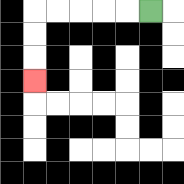{'start': '[6, 0]', 'end': '[1, 3]', 'path_directions': 'L,L,L,L,L,D,D,D', 'path_coordinates': '[[6, 0], [5, 0], [4, 0], [3, 0], [2, 0], [1, 0], [1, 1], [1, 2], [1, 3]]'}